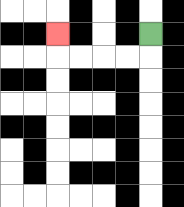{'start': '[6, 1]', 'end': '[2, 1]', 'path_directions': 'D,L,L,L,L,U', 'path_coordinates': '[[6, 1], [6, 2], [5, 2], [4, 2], [3, 2], [2, 2], [2, 1]]'}